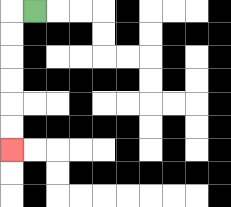{'start': '[1, 0]', 'end': '[0, 6]', 'path_directions': 'L,D,D,D,D,D,D', 'path_coordinates': '[[1, 0], [0, 0], [0, 1], [0, 2], [0, 3], [0, 4], [0, 5], [0, 6]]'}